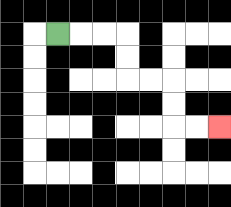{'start': '[2, 1]', 'end': '[9, 5]', 'path_directions': 'R,R,R,D,D,R,R,D,D,R,R', 'path_coordinates': '[[2, 1], [3, 1], [4, 1], [5, 1], [5, 2], [5, 3], [6, 3], [7, 3], [7, 4], [7, 5], [8, 5], [9, 5]]'}